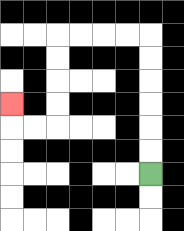{'start': '[6, 7]', 'end': '[0, 4]', 'path_directions': 'U,U,U,U,U,U,L,L,L,L,D,D,D,D,L,L,U', 'path_coordinates': '[[6, 7], [6, 6], [6, 5], [6, 4], [6, 3], [6, 2], [6, 1], [5, 1], [4, 1], [3, 1], [2, 1], [2, 2], [2, 3], [2, 4], [2, 5], [1, 5], [0, 5], [0, 4]]'}